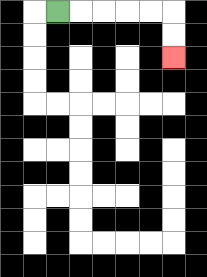{'start': '[2, 0]', 'end': '[7, 2]', 'path_directions': 'R,R,R,R,R,D,D', 'path_coordinates': '[[2, 0], [3, 0], [4, 0], [5, 0], [6, 0], [7, 0], [7, 1], [7, 2]]'}